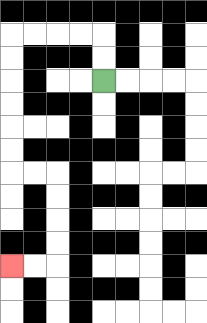{'start': '[4, 3]', 'end': '[0, 11]', 'path_directions': 'U,U,L,L,L,L,D,D,D,D,D,D,R,R,D,D,D,D,L,L', 'path_coordinates': '[[4, 3], [4, 2], [4, 1], [3, 1], [2, 1], [1, 1], [0, 1], [0, 2], [0, 3], [0, 4], [0, 5], [0, 6], [0, 7], [1, 7], [2, 7], [2, 8], [2, 9], [2, 10], [2, 11], [1, 11], [0, 11]]'}